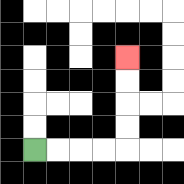{'start': '[1, 6]', 'end': '[5, 2]', 'path_directions': 'R,R,R,R,U,U,U,U', 'path_coordinates': '[[1, 6], [2, 6], [3, 6], [4, 6], [5, 6], [5, 5], [5, 4], [5, 3], [5, 2]]'}